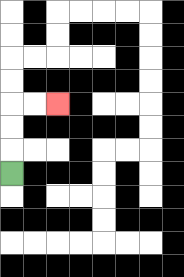{'start': '[0, 7]', 'end': '[2, 4]', 'path_directions': 'U,U,U,R,R', 'path_coordinates': '[[0, 7], [0, 6], [0, 5], [0, 4], [1, 4], [2, 4]]'}